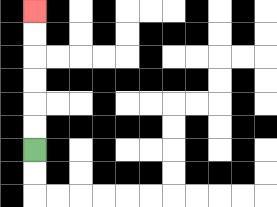{'start': '[1, 6]', 'end': '[1, 0]', 'path_directions': 'U,U,U,U,U,U', 'path_coordinates': '[[1, 6], [1, 5], [1, 4], [1, 3], [1, 2], [1, 1], [1, 0]]'}